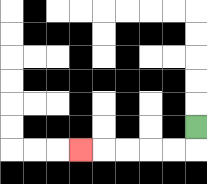{'start': '[8, 5]', 'end': '[3, 6]', 'path_directions': 'D,L,L,L,L,L', 'path_coordinates': '[[8, 5], [8, 6], [7, 6], [6, 6], [5, 6], [4, 6], [3, 6]]'}